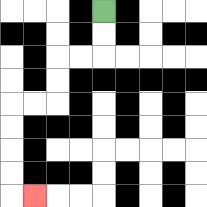{'start': '[4, 0]', 'end': '[1, 8]', 'path_directions': 'D,D,L,L,D,D,L,L,D,D,D,D,R', 'path_coordinates': '[[4, 0], [4, 1], [4, 2], [3, 2], [2, 2], [2, 3], [2, 4], [1, 4], [0, 4], [0, 5], [0, 6], [0, 7], [0, 8], [1, 8]]'}